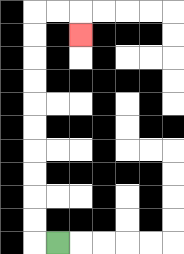{'start': '[2, 10]', 'end': '[3, 1]', 'path_directions': 'L,U,U,U,U,U,U,U,U,U,U,R,R,D', 'path_coordinates': '[[2, 10], [1, 10], [1, 9], [1, 8], [1, 7], [1, 6], [1, 5], [1, 4], [1, 3], [1, 2], [1, 1], [1, 0], [2, 0], [3, 0], [3, 1]]'}